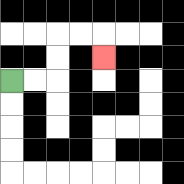{'start': '[0, 3]', 'end': '[4, 2]', 'path_directions': 'R,R,U,U,R,R,D', 'path_coordinates': '[[0, 3], [1, 3], [2, 3], [2, 2], [2, 1], [3, 1], [4, 1], [4, 2]]'}